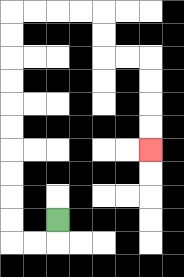{'start': '[2, 9]', 'end': '[6, 6]', 'path_directions': 'D,L,L,U,U,U,U,U,U,U,U,U,U,R,R,R,R,D,D,R,R,D,D,D,D', 'path_coordinates': '[[2, 9], [2, 10], [1, 10], [0, 10], [0, 9], [0, 8], [0, 7], [0, 6], [0, 5], [0, 4], [0, 3], [0, 2], [0, 1], [0, 0], [1, 0], [2, 0], [3, 0], [4, 0], [4, 1], [4, 2], [5, 2], [6, 2], [6, 3], [6, 4], [6, 5], [6, 6]]'}